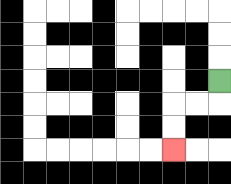{'start': '[9, 3]', 'end': '[7, 6]', 'path_directions': 'D,L,L,D,D', 'path_coordinates': '[[9, 3], [9, 4], [8, 4], [7, 4], [7, 5], [7, 6]]'}